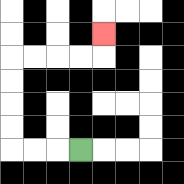{'start': '[3, 6]', 'end': '[4, 1]', 'path_directions': 'L,L,L,U,U,U,U,R,R,R,R,U', 'path_coordinates': '[[3, 6], [2, 6], [1, 6], [0, 6], [0, 5], [0, 4], [0, 3], [0, 2], [1, 2], [2, 2], [3, 2], [4, 2], [4, 1]]'}